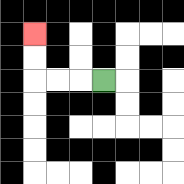{'start': '[4, 3]', 'end': '[1, 1]', 'path_directions': 'L,L,L,U,U', 'path_coordinates': '[[4, 3], [3, 3], [2, 3], [1, 3], [1, 2], [1, 1]]'}